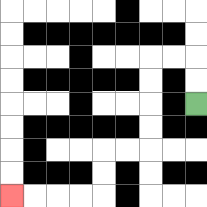{'start': '[8, 4]', 'end': '[0, 8]', 'path_directions': 'U,U,L,L,D,D,D,D,L,L,D,D,L,L,L,L', 'path_coordinates': '[[8, 4], [8, 3], [8, 2], [7, 2], [6, 2], [6, 3], [6, 4], [6, 5], [6, 6], [5, 6], [4, 6], [4, 7], [4, 8], [3, 8], [2, 8], [1, 8], [0, 8]]'}